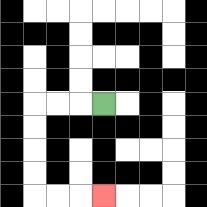{'start': '[4, 4]', 'end': '[4, 8]', 'path_directions': 'L,L,L,D,D,D,D,R,R,R', 'path_coordinates': '[[4, 4], [3, 4], [2, 4], [1, 4], [1, 5], [1, 6], [1, 7], [1, 8], [2, 8], [3, 8], [4, 8]]'}